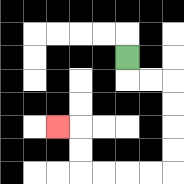{'start': '[5, 2]', 'end': '[2, 5]', 'path_directions': 'D,R,R,D,D,D,D,L,L,L,L,U,U,L', 'path_coordinates': '[[5, 2], [5, 3], [6, 3], [7, 3], [7, 4], [7, 5], [7, 6], [7, 7], [6, 7], [5, 7], [4, 7], [3, 7], [3, 6], [3, 5], [2, 5]]'}